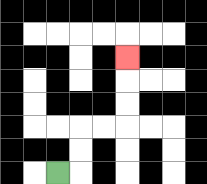{'start': '[2, 7]', 'end': '[5, 2]', 'path_directions': 'R,U,U,R,R,U,U,U', 'path_coordinates': '[[2, 7], [3, 7], [3, 6], [3, 5], [4, 5], [5, 5], [5, 4], [5, 3], [5, 2]]'}